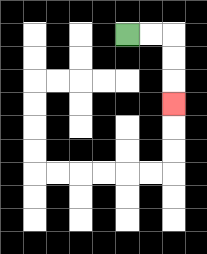{'start': '[5, 1]', 'end': '[7, 4]', 'path_directions': 'R,R,D,D,D', 'path_coordinates': '[[5, 1], [6, 1], [7, 1], [7, 2], [7, 3], [7, 4]]'}